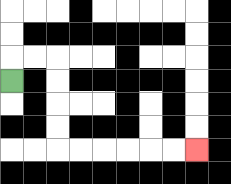{'start': '[0, 3]', 'end': '[8, 6]', 'path_directions': 'U,R,R,D,D,D,D,R,R,R,R,R,R', 'path_coordinates': '[[0, 3], [0, 2], [1, 2], [2, 2], [2, 3], [2, 4], [2, 5], [2, 6], [3, 6], [4, 6], [5, 6], [6, 6], [7, 6], [8, 6]]'}